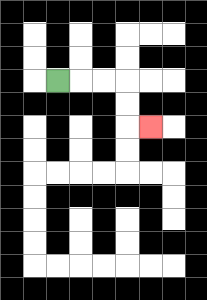{'start': '[2, 3]', 'end': '[6, 5]', 'path_directions': 'R,R,R,D,D,R', 'path_coordinates': '[[2, 3], [3, 3], [4, 3], [5, 3], [5, 4], [5, 5], [6, 5]]'}